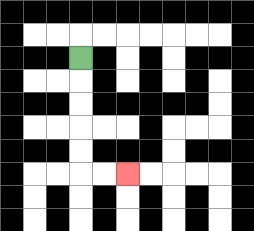{'start': '[3, 2]', 'end': '[5, 7]', 'path_directions': 'D,D,D,D,D,R,R', 'path_coordinates': '[[3, 2], [3, 3], [3, 4], [3, 5], [3, 6], [3, 7], [4, 7], [5, 7]]'}